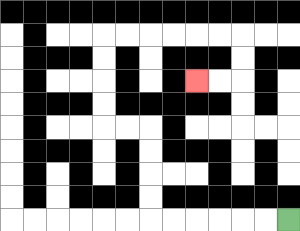{'start': '[12, 9]', 'end': '[8, 3]', 'path_directions': 'L,L,L,L,L,L,U,U,U,U,L,L,U,U,U,U,R,R,R,R,R,R,D,D,L,L', 'path_coordinates': '[[12, 9], [11, 9], [10, 9], [9, 9], [8, 9], [7, 9], [6, 9], [6, 8], [6, 7], [6, 6], [6, 5], [5, 5], [4, 5], [4, 4], [4, 3], [4, 2], [4, 1], [5, 1], [6, 1], [7, 1], [8, 1], [9, 1], [10, 1], [10, 2], [10, 3], [9, 3], [8, 3]]'}